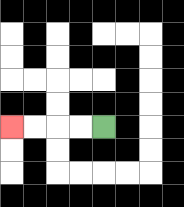{'start': '[4, 5]', 'end': '[0, 5]', 'path_directions': 'L,L,L,L', 'path_coordinates': '[[4, 5], [3, 5], [2, 5], [1, 5], [0, 5]]'}